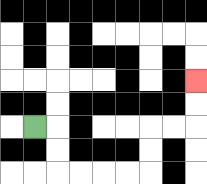{'start': '[1, 5]', 'end': '[8, 3]', 'path_directions': 'R,D,D,R,R,R,R,U,U,R,R,U,U', 'path_coordinates': '[[1, 5], [2, 5], [2, 6], [2, 7], [3, 7], [4, 7], [5, 7], [6, 7], [6, 6], [6, 5], [7, 5], [8, 5], [8, 4], [8, 3]]'}